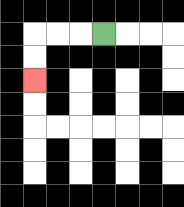{'start': '[4, 1]', 'end': '[1, 3]', 'path_directions': 'L,L,L,D,D', 'path_coordinates': '[[4, 1], [3, 1], [2, 1], [1, 1], [1, 2], [1, 3]]'}